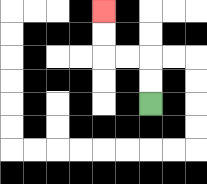{'start': '[6, 4]', 'end': '[4, 0]', 'path_directions': 'U,U,L,L,U,U', 'path_coordinates': '[[6, 4], [6, 3], [6, 2], [5, 2], [4, 2], [4, 1], [4, 0]]'}